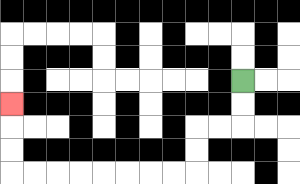{'start': '[10, 3]', 'end': '[0, 4]', 'path_directions': 'D,D,L,L,D,D,L,L,L,L,L,L,L,L,U,U,U', 'path_coordinates': '[[10, 3], [10, 4], [10, 5], [9, 5], [8, 5], [8, 6], [8, 7], [7, 7], [6, 7], [5, 7], [4, 7], [3, 7], [2, 7], [1, 7], [0, 7], [0, 6], [0, 5], [0, 4]]'}